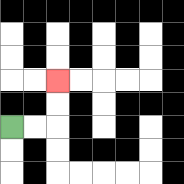{'start': '[0, 5]', 'end': '[2, 3]', 'path_directions': 'R,R,U,U', 'path_coordinates': '[[0, 5], [1, 5], [2, 5], [2, 4], [2, 3]]'}